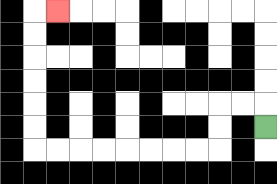{'start': '[11, 5]', 'end': '[2, 0]', 'path_directions': 'U,L,L,D,D,L,L,L,L,L,L,L,L,U,U,U,U,U,U,R', 'path_coordinates': '[[11, 5], [11, 4], [10, 4], [9, 4], [9, 5], [9, 6], [8, 6], [7, 6], [6, 6], [5, 6], [4, 6], [3, 6], [2, 6], [1, 6], [1, 5], [1, 4], [1, 3], [1, 2], [1, 1], [1, 0], [2, 0]]'}